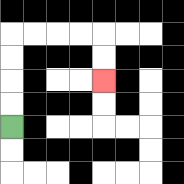{'start': '[0, 5]', 'end': '[4, 3]', 'path_directions': 'U,U,U,U,R,R,R,R,D,D', 'path_coordinates': '[[0, 5], [0, 4], [0, 3], [0, 2], [0, 1], [1, 1], [2, 1], [3, 1], [4, 1], [4, 2], [4, 3]]'}